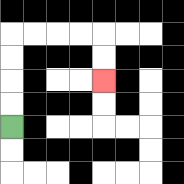{'start': '[0, 5]', 'end': '[4, 3]', 'path_directions': 'U,U,U,U,R,R,R,R,D,D', 'path_coordinates': '[[0, 5], [0, 4], [0, 3], [0, 2], [0, 1], [1, 1], [2, 1], [3, 1], [4, 1], [4, 2], [4, 3]]'}